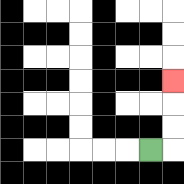{'start': '[6, 6]', 'end': '[7, 3]', 'path_directions': 'R,U,U,U', 'path_coordinates': '[[6, 6], [7, 6], [7, 5], [7, 4], [7, 3]]'}